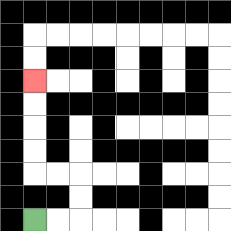{'start': '[1, 9]', 'end': '[1, 3]', 'path_directions': 'R,R,U,U,L,L,U,U,U,U', 'path_coordinates': '[[1, 9], [2, 9], [3, 9], [3, 8], [3, 7], [2, 7], [1, 7], [1, 6], [1, 5], [1, 4], [1, 3]]'}